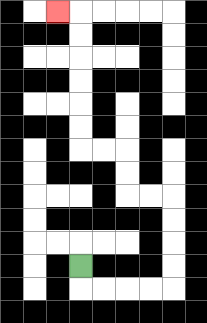{'start': '[3, 11]', 'end': '[2, 0]', 'path_directions': 'D,R,R,R,R,U,U,U,U,L,L,U,U,L,L,U,U,U,U,U,U,L', 'path_coordinates': '[[3, 11], [3, 12], [4, 12], [5, 12], [6, 12], [7, 12], [7, 11], [7, 10], [7, 9], [7, 8], [6, 8], [5, 8], [5, 7], [5, 6], [4, 6], [3, 6], [3, 5], [3, 4], [3, 3], [3, 2], [3, 1], [3, 0], [2, 0]]'}